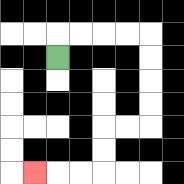{'start': '[2, 2]', 'end': '[1, 7]', 'path_directions': 'U,R,R,R,R,D,D,D,D,L,L,D,D,L,L,L', 'path_coordinates': '[[2, 2], [2, 1], [3, 1], [4, 1], [5, 1], [6, 1], [6, 2], [6, 3], [6, 4], [6, 5], [5, 5], [4, 5], [4, 6], [4, 7], [3, 7], [2, 7], [1, 7]]'}